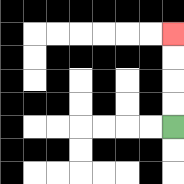{'start': '[7, 5]', 'end': '[7, 1]', 'path_directions': 'U,U,U,U', 'path_coordinates': '[[7, 5], [7, 4], [7, 3], [7, 2], [7, 1]]'}